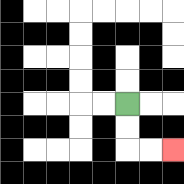{'start': '[5, 4]', 'end': '[7, 6]', 'path_directions': 'D,D,R,R', 'path_coordinates': '[[5, 4], [5, 5], [5, 6], [6, 6], [7, 6]]'}